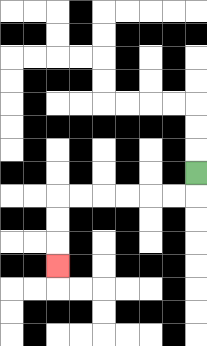{'start': '[8, 7]', 'end': '[2, 11]', 'path_directions': 'D,L,L,L,L,L,L,D,D,D', 'path_coordinates': '[[8, 7], [8, 8], [7, 8], [6, 8], [5, 8], [4, 8], [3, 8], [2, 8], [2, 9], [2, 10], [2, 11]]'}